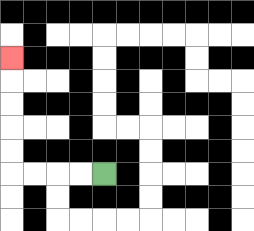{'start': '[4, 7]', 'end': '[0, 2]', 'path_directions': 'L,L,L,L,U,U,U,U,U', 'path_coordinates': '[[4, 7], [3, 7], [2, 7], [1, 7], [0, 7], [0, 6], [0, 5], [0, 4], [0, 3], [0, 2]]'}